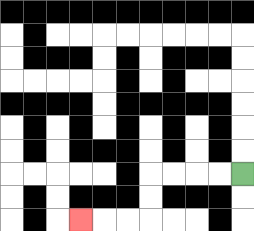{'start': '[10, 7]', 'end': '[3, 9]', 'path_directions': 'L,L,L,L,D,D,L,L,L', 'path_coordinates': '[[10, 7], [9, 7], [8, 7], [7, 7], [6, 7], [6, 8], [6, 9], [5, 9], [4, 9], [3, 9]]'}